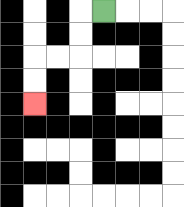{'start': '[4, 0]', 'end': '[1, 4]', 'path_directions': 'L,D,D,L,L,D,D', 'path_coordinates': '[[4, 0], [3, 0], [3, 1], [3, 2], [2, 2], [1, 2], [1, 3], [1, 4]]'}